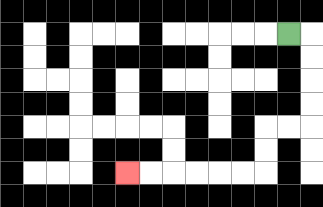{'start': '[12, 1]', 'end': '[5, 7]', 'path_directions': 'R,D,D,D,D,L,L,D,D,L,L,L,L,L,L', 'path_coordinates': '[[12, 1], [13, 1], [13, 2], [13, 3], [13, 4], [13, 5], [12, 5], [11, 5], [11, 6], [11, 7], [10, 7], [9, 7], [8, 7], [7, 7], [6, 7], [5, 7]]'}